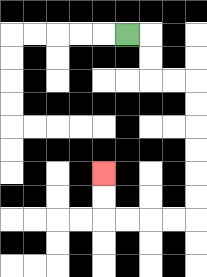{'start': '[5, 1]', 'end': '[4, 7]', 'path_directions': 'R,D,D,R,R,D,D,D,D,D,D,L,L,L,L,U,U', 'path_coordinates': '[[5, 1], [6, 1], [6, 2], [6, 3], [7, 3], [8, 3], [8, 4], [8, 5], [8, 6], [8, 7], [8, 8], [8, 9], [7, 9], [6, 9], [5, 9], [4, 9], [4, 8], [4, 7]]'}